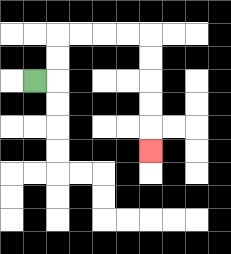{'start': '[1, 3]', 'end': '[6, 6]', 'path_directions': 'R,U,U,R,R,R,R,D,D,D,D,D', 'path_coordinates': '[[1, 3], [2, 3], [2, 2], [2, 1], [3, 1], [4, 1], [5, 1], [6, 1], [6, 2], [6, 3], [6, 4], [6, 5], [6, 6]]'}